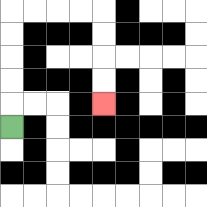{'start': '[0, 5]', 'end': '[4, 4]', 'path_directions': 'U,U,U,U,U,R,R,R,R,D,D,D,D', 'path_coordinates': '[[0, 5], [0, 4], [0, 3], [0, 2], [0, 1], [0, 0], [1, 0], [2, 0], [3, 0], [4, 0], [4, 1], [4, 2], [4, 3], [4, 4]]'}